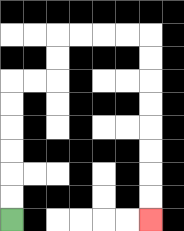{'start': '[0, 9]', 'end': '[6, 9]', 'path_directions': 'U,U,U,U,U,U,R,R,U,U,R,R,R,R,D,D,D,D,D,D,D,D', 'path_coordinates': '[[0, 9], [0, 8], [0, 7], [0, 6], [0, 5], [0, 4], [0, 3], [1, 3], [2, 3], [2, 2], [2, 1], [3, 1], [4, 1], [5, 1], [6, 1], [6, 2], [6, 3], [6, 4], [6, 5], [6, 6], [6, 7], [6, 8], [6, 9]]'}